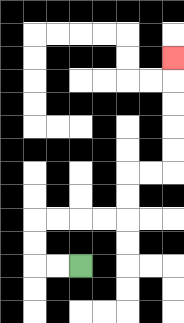{'start': '[3, 11]', 'end': '[7, 2]', 'path_directions': 'L,L,U,U,R,R,R,R,U,U,R,R,U,U,U,U,U', 'path_coordinates': '[[3, 11], [2, 11], [1, 11], [1, 10], [1, 9], [2, 9], [3, 9], [4, 9], [5, 9], [5, 8], [5, 7], [6, 7], [7, 7], [7, 6], [7, 5], [7, 4], [7, 3], [7, 2]]'}